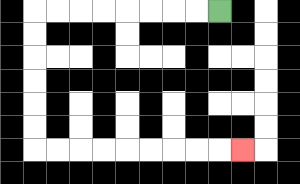{'start': '[9, 0]', 'end': '[10, 6]', 'path_directions': 'L,L,L,L,L,L,L,L,D,D,D,D,D,D,R,R,R,R,R,R,R,R,R', 'path_coordinates': '[[9, 0], [8, 0], [7, 0], [6, 0], [5, 0], [4, 0], [3, 0], [2, 0], [1, 0], [1, 1], [1, 2], [1, 3], [1, 4], [1, 5], [1, 6], [2, 6], [3, 6], [4, 6], [5, 6], [6, 6], [7, 6], [8, 6], [9, 6], [10, 6]]'}